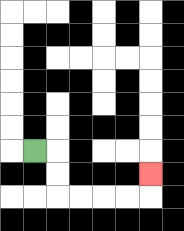{'start': '[1, 6]', 'end': '[6, 7]', 'path_directions': 'R,D,D,R,R,R,R,U', 'path_coordinates': '[[1, 6], [2, 6], [2, 7], [2, 8], [3, 8], [4, 8], [5, 8], [6, 8], [6, 7]]'}